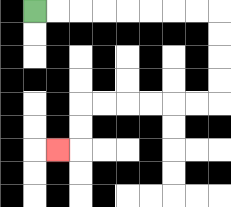{'start': '[1, 0]', 'end': '[2, 6]', 'path_directions': 'R,R,R,R,R,R,R,R,D,D,D,D,L,L,L,L,L,L,D,D,L', 'path_coordinates': '[[1, 0], [2, 0], [3, 0], [4, 0], [5, 0], [6, 0], [7, 0], [8, 0], [9, 0], [9, 1], [9, 2], [9, 3], [9, 4], [8, 4], [7, 4], [6, 4], [5, 4], [4, 4], [3, 4], [3, 5], [3, 6], [2, 6]]'}